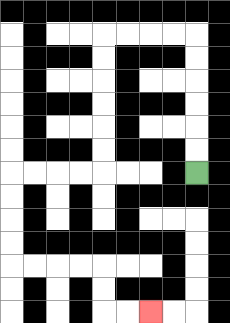{'start': '[8, 7]', 'end': '[6, 13]', 'path_directions': 'U,U,U,U,U,U,L,L,L,L,D,D,D,D,D,D,L,L,L,L,D,D,D,D,R,R,R,R,D,D,R,R', 'path_coordinates': '[[8, 7], [8, 6], [8, 5], [8, 4], [8, 3], [8, 2], [8, 1], [7, 1], [6, 1], [5, 1], [4, 1], [4, 2], [4, 3], [4, 4], [4, 5], [4, 6], [4, 7], [3, 7], [2, 7], [1, 7], [0, 7], [0, 8], [0, 9], [0, 10], [0, 11], [1, 11], [2, 11], [3, 11], [4, 11], [4, 12], [4, 13], [5, 13], [6, 13]]'}